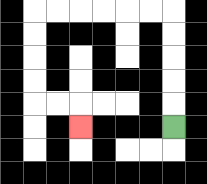{'start': '[7, 5]', 'end': '[3, 5]', 'path_directions': 'U,U,U,U,U,L,L,L,L,L,L,D,D,D,D,R,R,D', 'path_coordinates': '[[7, 5], [7, 4], [7, 3], [7, 2], [7, 1], [7, 0], [6, 0], [5, 0], [4, 0], [3, 0], [2, 0], [1, 0], [1, 1], [1, 2], [1, 3], [1, 4], [2, 4], [3, 4], [3, 5]]'}